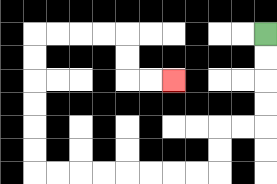{'start': '[11, 1]', 'end': '[7, 3]', 'path_directions': 'D,D,D,D,L,L,D,D,L,L,L,L,L,L,L,L,U,U,U,U,U,U,R,R,R,R,D,D,R,R', 'path_coordinates': '[[11, 1], [11, 2], [11, 3], [11, 4], [11, 5], [10, 5], [9, 5], [9, 6], [9, 7], [8, 7], [7, 7], [6, 7], [5, 7], [4, 7], [3, 7], [2, 7], [1, 7], [1, 6], [1, 5], [1, 4], [1, 3], [1, 2], [1, 1], [2, 1], [3, 1], [4, 1], [5, 1], [5, 2], [5, 3], [6, 3], [7, 3]]'}